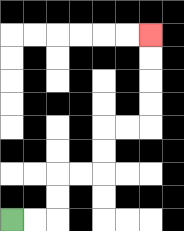{'start': '[0, 9]', 'end': '[6, 1]', 'path_directions': 'R,R,U,U,R,R,U,U,R,R,U,U,U,U', 'path_coordinates': '[[0, 9], [1, 9], [2, 9], [2, 8], [2, 7], [3, 7], [4, 7], [4, 6], [4, 5], [5, 5], [6, 5], [6, 4], [6, 3], [6, 2], [6, 1]]'}